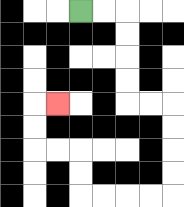{'start': '[3, 0]', 'end': '[2, 4]', 'path_directions': 'R,R,D,D,D,D,R,R,D,D,D,D,L,L,L,L,U,U,L,L,U,U,R', 'path_coordinates': '[[3, 0], [4, 0], [5, 0], [5, 1], [5, 2], [5, 3], [5, 4], [6, 4], [7, 4], [7, 5], [7, 6], [7, 7], [7, 8], [6, 8], [5, 8], [4, 8], [3, 8], [3, 7], [3, 6], [2, 6], [1, 6], [1, 5], [1, 4], [2, 4]]'}